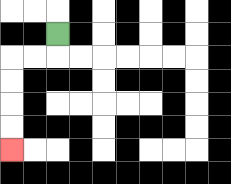{'start': '[2, 1]', 'end': '[0, 6]', 'path_directions': 'D,L,L,D,D,D,D', 'path_coordinates': '[[2, 1], [2, 2], [1, 2], [0, 2], [0, 3], [0, 4], [0, 5], [0, 6]]'}